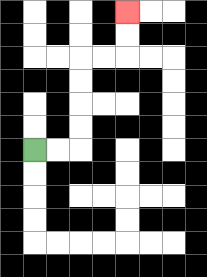{'start': '[1, 6]', 'end': '[5, 0]', 'path_directions': 'R,R,U,U,U,U,R,R,U,U', 'path_coordinates': '[[1, 6], [2, 6], [3, 6], [3, 5], [3, 4], [3, 3], [3, 2], [4, 2], [5, 2], [5, 1], [5, 0]]'}